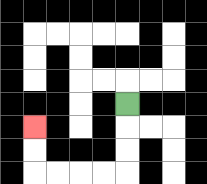{'start': '[5, 4]', 'end': '[1, 5]', 'path_directions': 'D,D,D,L,L,L,L,U,U', 'path_coordinates': '[[5, 4], [5, 5], [5, 6], [5, 7], [4, 7], [3, 7], [2, 7], [1, 7], [1, 6], [1, 5]]'}